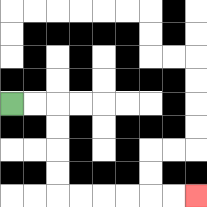{'start': '[0, 4]', 'end': '[8, 8]', 'path_directions': 'R,R,D,D,D,D,R,R,R,R,R,R', 'path_coordinates': '[[0, 4], [1, 4], [2, 4], [2, 5], [2, 6], [2, 7], [2, 8], [3, 8], [4, 8], [5, 8], [6, 8], [7, 8], [8, 8]]'}